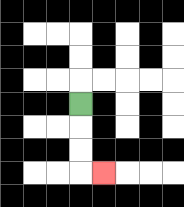{'start': '[3, 4]', 'end': '[4, 7]', 'path_directions': 'D,D,D,R', 'path_coordinates': '[[3, 4], [3, 5], [3, 6], [3, 7], [4, 7]]'}